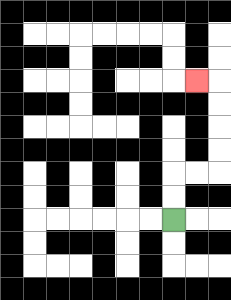{'start': '[7, 9]', 'end': '[8, 3]', 'path_directions': 'U,U,R,R,U,U,U,U,L', 'path_coordinates': '[[7, 9], [7, 8], [7, 7], [8, 7], [9, 7], [9, 6], [9, 5], [9, 4], [9, 3], [8, 3]]'}